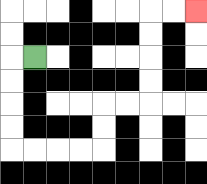{'start': '[1, 2]', 'end': '[8, 0]', 'path_directions': 'L,D,D,D,D,R,R,R,R,U,U,R,R,U,U,U,U,R,R', 'path_coordinates': '[[1, 2], [0, 2], [0, 3], [0, 4], [0, 5], [0, 6], [1, 6], [2, 6], [3, 6], [4, 6], [4, 5], [4, 4], [5, 4], [6, 4], [6, 3], [6, 2], [6, 1], [6, 0], [7, 0], [8, 0]]'}